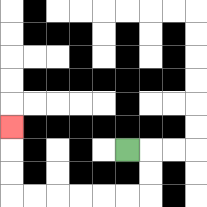{'start': '[5, 6]', 'end': '[0, 5]', 'path_directions': 'R,D,D,L,L,L,L,L,L,U,U,U', 'path_coordinates': '[[5, 6], [6, 6], [6, 7], [6, 8], [5, 8], [4, 8], [3, 8], [2, 8], [1, 8], [0, 8], [0, 7], [0, 6], [0, 5]]'}